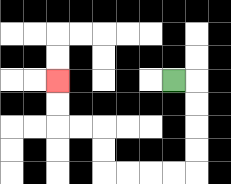{'start': '[7, 3]', 'end': '[2, 3]', 'path_directions': 'R,D,D,D,D,L,L,L,L,U,U,L,L,U,U', 'path_coordinates': '[[7, 3], [8, 3], [8, 4], [8, 5], [8, 6], [8, 7], [7, 7], [6, 7], [5, 7], [4, 7], [4, 6], [4, 5], [3, 5], [2, 5], [2, 4], [2, 3]]'}